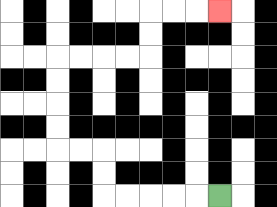{'start': '[9, 8]', 'end': '[9, 0]', 'path_directions': 'L,L,L,L,L,U,U,L,L,U,U,U,U,R,R,R,R,U,U,R,R,R', 'path_coordinates': '[[9, 8], [8, 8], [7, 8], [6, 8], [5, 8], [4, 8], [4, 7], [4, 6], [3, 6], [2, 6], [2, 5], [2, 4], [2, 3], [2, 2], [3, 2], [4, 2], [5, 2], [6, 2], [6, 1], [6, 0], [7, 0], [8, 0], [9, 0]]'}